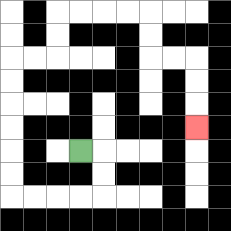{'start': '[3, 6]', 'end': '[8, 5]', 'path_directions': 'R,D,D,L,L,L,L,U,U,U,U,U,U,R,R,U,U,R,R,R,R,D,D,R,R,D,D,D', 'path_coordinates': '[[3, 6], [4, 6], [4, 7], [4, 8], [3, 8], [2, 8], [1, 8], [0, 8], [0, 7], [0, 6], [0, 5], [0, 4], [0, 3], [0, 2], [1, 2], [2, 2], [2, 1], [2, 0], [3, 0], [4, 0], [5, 0], [6, 0], [6, 1], [6, 2], [7, 2], [8, 2], [8, 3], [8, 4], [8, 5]]'}